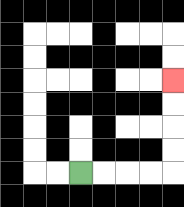{'start': '[3, 7]', 'end': '[7, 3]', 'path_directions': 'R,R,R,R,U,U,U,U', 'path_coordinates': '[[3, 7], [4, 7], [5, 7], [6, 7], [7, 7], [7, 6], [7, 5], [7, 4], [7, 3]]'}